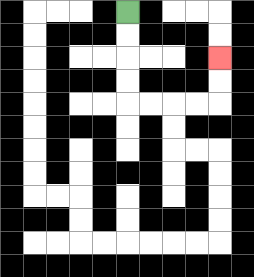{'start': '[5, 0]', 'end': '[9, 2]', 'path_directions': 'D,D,D,D,R,R,R,R,U,U', 'path_coordinates': '[[5, 0], [5, 1], [5, 2], [5, 3], [5, 4], [6, 4], [7, 4], [8, 4], [9, 4], [9, 3], [9, 2]]'}